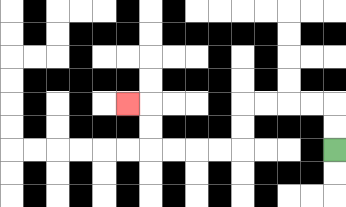{'start': '[14, 6]', 'end': '[5, 4]', 'path_directions': 'U,U,L,L,L,L,D,D,L,L,L,L,U,U,L', 'path_coordinates': '[[14, 6], [14, 5], [14, 4], [13, 4], [12, 4], [11, 4], [10, 4], [10, 5], [10, 6], [9, 6], [8, 6], [7, 6], [6, 6], [6, 5], [6, 4], [5, 4]]'}